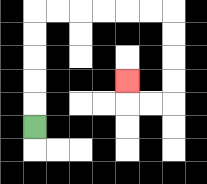{'start': '[1, 5]', 'end': '[5, 3]', 'path_directions': 'U,U,U,U,U,R,R,R,R,R,R,D,D,D,D,L,L,U', 'path_coordinates': '[[1, 5], [1, 4], [1, 3], [1, 2], [1, 1], [1, 0], [2, 0], [3, 0], [4, 0], [5, 0], [6, 0], [7, 0], [7, 1], [7, 2], [7, 3], [7, 4], [6, 4], [5, 4], [5, 3]]'}